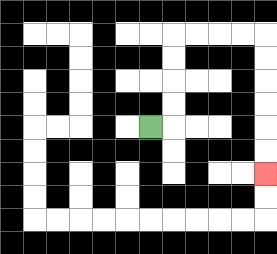{'start': '[6, 5]', 'end': '[11, 7]', 'path_directions': 'R,U,U,U,U,R,R,R,R,D,D,D,D,D,D', 'path_coordinates': '[[6, 5], [7, 5], [7, 4], [7, 3], [7, 2], [7, 1], [8, 1], [9, 1], [10, 1], [11, 1], [11, 2], [11, 3], [11, 4], [11, 5], [11, 6], [11, 7]]'}